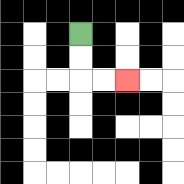{'start': '[3, 1]', 'end': '[5, 3]', 'path_directions': 'D,D,R,R', 'path_coordinates': '[[3, 1], [3, 2], [3, 3], [4, 3], [5, 3]]'}